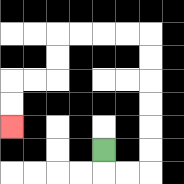{'start': '[4, 6]', 'end': '[0, 5]', 'path_directions': 'D,R,R,U,U,U,U,U,U,L,L,L,L,D,D,L,L,D,D', 'path_coordinates': '[[4, 6], [4, 7], [5, 7], [6, 7], [6, 6], [6, 5], [6, 4], [6, 3], [6, 2], [6, 1], [5, 1], [4, 1], [3, 1], [2, 1], [2, 2], [2, 3], [1, 3], [0, 3], [0, 4], [0, 5]]'}